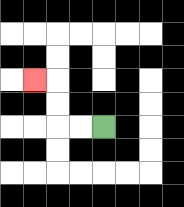{'start': '[4, 5]', 'end': '[1, 3]', 'path_directions': 'L,L,U,U,L', 'path_coordinates': '[[4, 5], [3, 5], [2, 5], [2, 4], [2, 3], [1, 3]]'}